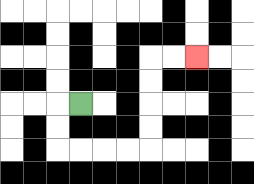{'start': '[3, 4]', 'end': '[8, 2]', 'path_directions': 'L,D,D,R,R,R,R,U,U,U,U,R,R', 'path_coordinates': '[[3, 4], [2, 4], [2, 5], [2, 6], [3, 6], [4, 6], [5, 6], [6, 6], [6, 5], [6, 4], [6, 3], [6, 2], [7, 2], [8, 2]]'}